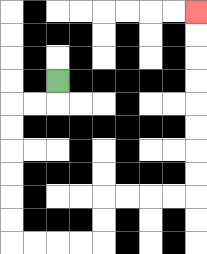{'start': '[2, 3]', 'end': '[8, 0]', 'path_directions': 'D,L,L,D,D,D,D,D,D,R,R,R,R,U,U,R,R,R,R,U,U,U,U,U,U,U,U', 'path_coordinates': '[[2, 3], [2, 4], [1, 4], [0, 4], [0, 5], [0, 6], [0, 7], [0, 8], [0, 9], [0, 10], [1, 10], [2, 10], [3, 10], [4, 10], [4, 9], [4, 8], [5, 8], [6, 8], [7, 8], [8, 8], [8, 7], [8, 6], [8, 5], [8, 4], [8, 3], [8, 2], [8, 1], [8, 0]]'}